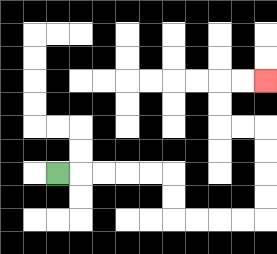{'start': '[2, 7]', 'end': '[11, 3]', 'path_directions': 'R,R,R,R,R,D,D,R,R,R,R,U,U,U,U,L,L,U,U,R,R', 'path_coordinates': '[[2, 7], [3, 7], [4, 7], [5, 7], [6, 7], [7, 7], [7, 8], [7, 9], [8, 9], [9, 9], [10, 9], [11, 9], [11, 8], [11, 7], [11, 6], [11, 5], [10, 5], [9, 5], [9, 4], [9, 3], [10, 3], [11, 3]]'}